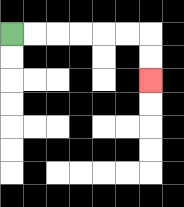{'start': '[0, 1]', 'end': '[6, 3]', 'path_directions': 'R,R,R,R,R,R,D,D', 'path_coordinates': '[[0, 1], [1, 1], [2, 1], [3, 1], [4, 1], [5, 1], [6, 1], [6, 2], [6, 3]]'}